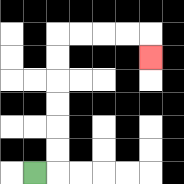{'start': '[1, 7]', 'end': '[6, 2]', 'path_directions': 'R,U,U,U,U,U,U,R,R,R,R,D', 'path_coordinates': '[[1, 7], [2, 7], [2, 6], [2, 5], [2, 4], [2, 3], [2, 2], [2, 1], [3, 1], [4, 1], [5, 1], [6, 1], [6, 2]]'}